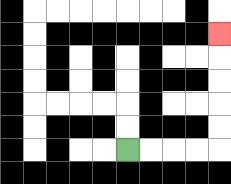{'start': '[5, 6]', 'end': '[9, 1]', 'path_directions': 'R,R,R,R,U,U,U,U,U', 'path_coordinates': '[[5, 6], [6, 6], [7, 6], [8, 6], [9, 6], [9, 5], [9, 4], [9, 3], [9, 2], [9, 1]]'}